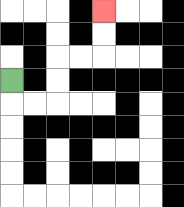{'start': '[0, 3]', 'end': '[4, 0]', 'path_directions': 'D,R,R,U,U,R,R,U,U', 'path_coordinates': '[[0, 3], [0, 4], [1, 4], [2, 4], [2, 3], [2, 2], [3, 2], [4, 2], [4, 1], [4, 0]]'}